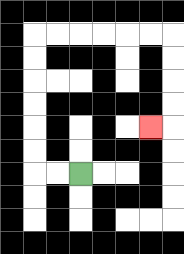{'start': '[3, 7]', 'end': '[6, 5]', 'path_directions': 'L,L,U,U,U,U,U,U,R,R,R,R,R,R,D,D,D,D,L', 'path_coordinates': '[[3, 7], [2, 7], [1, 7], [1, 6], [1, 5], [1, 4], [1, 3], [1, 2], [1, 1], [2, 1], [3, 1], [4, 1], [5, 1], [6, 1], [7, 1], [7, 2], [7, 3], [7, 4], [7, 5], [6, 5]]'}